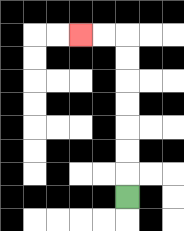{'start': '[5, 8]', 'end': '[3, 1]', 'path_directions': 'U,U,U,U,U,U,U,L,L', 'path_coordinates': '[[5, 8], [5, 7], [5, 6], [5, 5], [5, 4], [5, 3], [5, 2], [5, 1], [4, 1], [3, 1]]'}